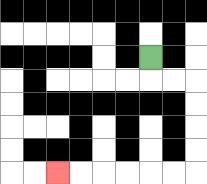{'start': '[6, 2]', 'end': '[2, 7]', 'path_directions': 'D,R,R,D,D,D,D,L,L,L,L,L,L', 'path_coordinates': '[[6, 2], [6, 3], [7, 3], [8, 3], [8, 4], [8, 5], [8, 6], [8, 7], [7, 7], [6, 7], [5, 7], [4, 7], [3, 7], [2, 7]]'}